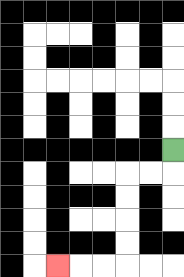{'start': '[7, 6]', 'end': '[2, 11]', 'path_directions': 'D,L,L,D,D,D,D,L,L,L', 'path_coordinates': '[[7, 6], [7, 7], [6, 7], [5, 7], [5, 8], [5, 9], [5, 10], [5, 11], [4, 11], [3, 11], [2, 11]]'}